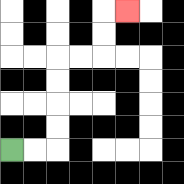{'start': '[0, 6]', 'end': '[5, 0]', 'path_directions': 'R,R,U,U,U,U,R,R,U,U,R', 'path_coordinates': '[[0, 6], [1, 6], [2, 6], [2, 5], [2, 4], [2, 3], [2, 2], [3, 2], [4, 2], [4, 1], [4, 0], [5, 0]]'}